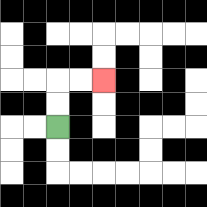{'start': '[2, 5]', 'end': '[4, 3]', 'path_directions': 'U,U,R,R', 'path_coordinates': '[[2, 5], [2, 4], [2, 3], [3, 3], [4, 3]]'}